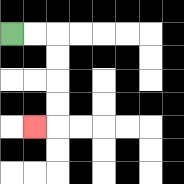{'start': '[0, 1]', 'end': '[1, 5]', 'path_directions': 'R,R,D,D,D,D,L', 'path_coordinates': '[[0, 1], [1, 1], [2, 1], [2, 2], [2, 3], [2, 4], [2, 5], [1, 5]]'}